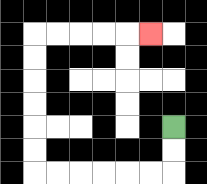{'start': '[7, 5]', 'end': '[6, 1]', 'path_directions': 'D,D,L,L,L,L,L,L,U,U,U,U,U,U,R,R,R,R,R', 'path_coordinates': '[[7, 5], [7, 6], [7, 7], [6, 7], [5, 7], [4, 7], [3, 7], [2, 7], [1, 7], [1, 6], [1, 5], [1, 4], [1, 3], [1, 2], [1, 1], [2, 1], [3, 1], [4, 1], [5, 1], [6, 1]]'}